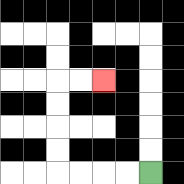{'start': '[6, 7]', 'end': '[4, 3]', 'path_directions': 'L,L,L,L,U,U,U,U,R,R', 'path_coordinates': '[[6, 7], [5, 7], [4, 7], [3, 7], [2, 7], [2, 6], [2, 5], [2, 4], [2, 3], [3, 3], [4, 3]]'}